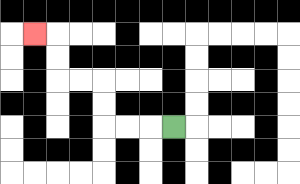{'start': '[7, 5]', 'end': '[1, 1]', 'path_directions': 'L,L,L,U,U,L,L,U,U,L', 'path_coordinates': '[[7, 5], [6, 5], [5, 5], [4, 5], [4, 4], [4, 3], [3, 3], [2, 3], [2, 2], [2, 1], [1, 1]]'}